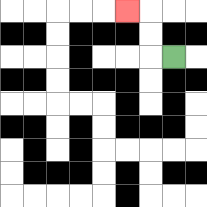{'start': '[7, 2]', 'end': '[5, 0]', 'path_directions': 'L,U,U,L', 'path_coordinates': '[[7, 2], [6, 2], [6, 1], [6, 0], [5, 0]]'}